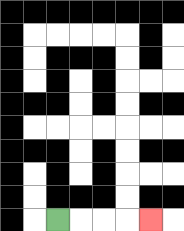{'start': '[2, 9]', 'end': '[6, 9]', 'path_directions': 'R,R,R,R', 'path_coordinates': '[[2, 9], [3, 9], [4, 9], [5, 9], [6, 9]]'}